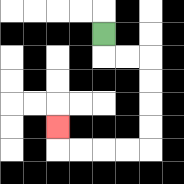{'start': '[4, 1]', 'end': '[2, 5]', 'path_directions': 'D,R,R,D,D,D,D,L,L,L,L,U', 'path_coordinates': '[[4, 1], [4, 2], [5, 2], [6, 2], [6, 3], [6, 4], [6, 5], [6, 6], [5, 6], [4, 6], [3, 6], [2, 6], [2, 5]]'}